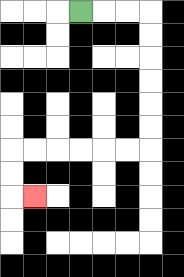{'start': '[3, 0]', 'end': '[1, 8]', 'path_directions': 'R,R,R,D,D,D,D,D,D,L,L,L,L,L,L,D,D,R', 'path_coordinates': '[[3, 0], [4, 0], [5, 0], [6, 0], [6, 1], [6, 2], [6, 3], [6, 4], [6, 5], [6, 6], [5, 6], [4, 6], [3, 6], [2, 6], [1, 6], [0, 6], [0, 7], [0, 8], [1, 8]]'}